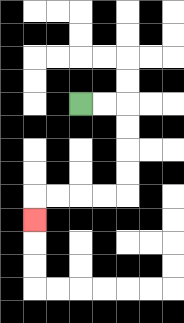{'start': '[3, 4]', 'end': '[1, 9]', 'path_directions': 'R,R,D,D,D,D,L,L,L,L,D', 'path_coordinates': '[[3, 4], [4, 4], [5, 4], [5, 5], [5, 6], [5, 7], [5, 8], [4, 8], [3, 8], [2, 8], [1, 8], [1, 9]]'}